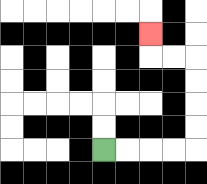{'start': '[4, 6]', 'end': '[6, 1]', 'path_directions': 'R,R,R,R,U,U,U,U,L,L,U', 'path_coordinates': '[[4, 6], [5, 6], [6, 6], [7, 6], [8, 6], [8, 5], [8, 4], [8, 3], [8, 2], [7, 2], [6, 2], [6, 1]]'}